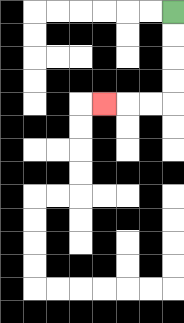{'start': '[7, 0]', 'end': '[4, 4]', 'path_directions': 'D,D,D,D,L,L,L', 'path_coordinates': '[[7, 0], [7, 1], [7, 2], [7, 3], [7, 4], [6, 4], [5, 4], [4, 4]]'}